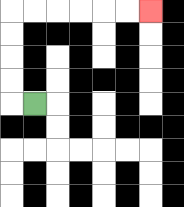{'start': '[1, 4]', 'end': '[6, 0]', 'path_directions': 'L,U,U,U,U,R,R,R,R,R,R', 'path_coordinates': '[[1, 4], [0, 4], [0, 3], [0, 2], [0, 1], [0, 0], [1, 0], [2, 0], [3, 0], [4, 0], [5, 0], [6, 0]]'}